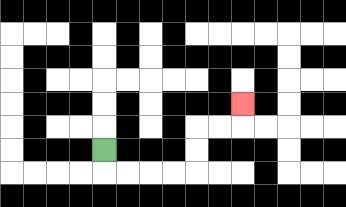{'start': '[4, 6]', 'end': '[10, 4]', 'path_directions': 'D,R,R,R,R,U,U,R,R,U', 'path_coordinates': '[[4, 6], [4, 7], [5, 7], [6, 7], [7, 7], [8, 7], [8, 6], [8, 5], [9, 5], [10, 5], [10, 4]]'}